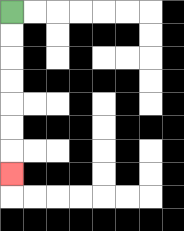{'start': '[0, 0]', 'end': '[0, 7]', 'path_directions': 'D,D,D,D,D,D,D', 'path_coordinates': '[[0, 0], [0, 1], [0, 2], [0, 3], [0, 4], [0, 5], [0, 6], [0, 7]]'}